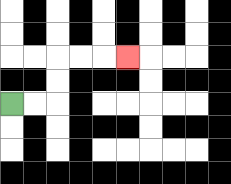{'start': '[0, 4]', 'end': '[5, 2]', 'path_directions': 'R,R,U,U,R,R,R', 'path_coordinates': '[[0, 4], [1, 4], [2, 4], [2, 3], [2, 2], [3, 2], [4, 2], [5, 2]]'}